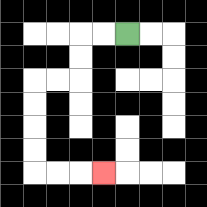{'start': '[5, 1]', 'end': '[4, 7]', 'path_directions': 'L,L,D,D,L,L,D,D,D,D,R,R,R', 'path_coordinates': '[[5, 1], [4, 1], [3, 1], [3, 2], [3, 3], [2, 3], [1, 3], [1, 4], [1, 5], [1, 6], [1, 7], [2, 7], [3, 7], [4, 7]]'}